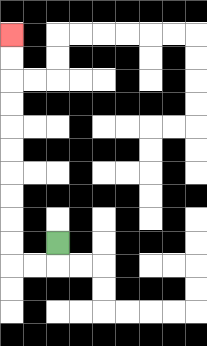{'start': '[2, 10]', 'end': '[0, 1]', 'path_directions': 'D,L,L,U,U,U,U,U,U,U,U,U,U', 'path_coordinates': '[[2, 10], [2, 11], [1, 11], [0, 11], [0, 10], [0, 9], [0, 8], [0, 7], [0, 6], [0, 5], [0, 4], [0, 3], [0, 2], [0, 1]]'}